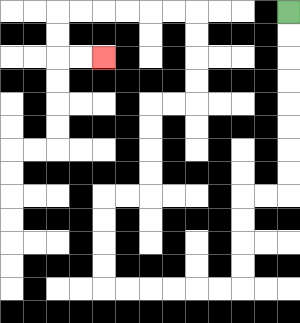{'start': '[12, 0]', 'end': '[4, 2]', 'path_directions': 'D,D,D,D,D,D,D,D,L,L,D,D,D,D,L,L,L,L,L,L,U,U,U,U,R,R,U,U,U,U,R,R,U,U,U,U,L,L,L,L,L,L,D,D,R,R', 'path_coordinates': '[[12, 0], [12, 1], [12, 2], [12, 3], [12, 4], [12, 5], [12, 6], [12, 7], [12, 8], [11, 8], [10, 8], [10, 9], [10, 10], [10, 11], [10, 12], [9, 12], [8, 12], [7, 12], [6, 12], [5, 12], [4, 12], [4, 11], [4, 10], [4, 9], [4, 8], [5, 8], [6, 8], [6, 7], [6, 6], [6, 5], [6, 4], [7, 4], [8, 4], [8, 3], [8, 2], [8, 1], [8, 0], [7, 0], [6, 0], [5, 0], [4, 0], [3, 0], [2, 0], [2, 1], [2, 2], [3, 2], [4, 2]]'}